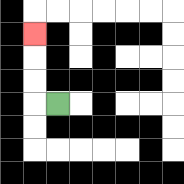{'start': '[2, 4]', 'end': '[1, 1]', 'path_directions': 'L,U,U,U', 'path_coordinates': '[[2, 4], [1, 4], [1, 3], [1, 2], [1, 1]]'}